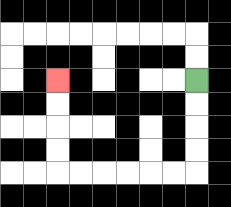{'start': '[8, 3]', 'end': '[2, 3]', 'path_directions': 'D,D,D,D,L,L,L,L,L,L,U,U,U,U', 'path_coordinates': '[[8, 3], [8, 4], [8, 5], [8, 6], [8, 7], [7, 7], [6, 7], [5, 7], [4, 7], [3, 7], [2, 7], [2, 6], [2, 5], [2, 4], [2, 3]]'}